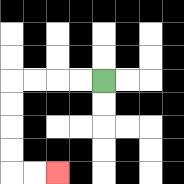{'start': '[4, 3]', 'end': '[2, 7]', 'path_directions': 'L,L,L,L,D,D,D,D,R,R', 'path_coordinates': '[[4, 3], [3, 3], [2, 3], [1, 3], [0, 3], [0, 4], [0, 5], [0, 6], [0, 7], [1, 7], [2, 7]]'}